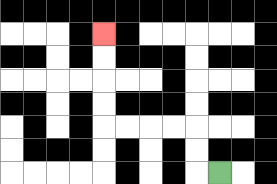{'start': '[9, 7]', 'end': '[4, 1]', 'path_directions': 'L,U,U,L,L,L,L,U,U,U,U', 'path_coordinates': '[[9, 7], [8, 7], [8, 6], [8, 5], [7, 5], [6, 5], [5, 5], [4, 5], [4, 4], [4, 3], [4, 2], [4, 1]]'}